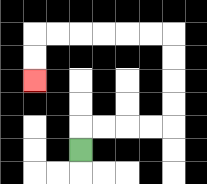{'start': '[3, 6]', 'end': '[1, 3]', 'path_directions': 'U,R,R,R,R,U,U,U,U,L,L,L,L,L,L,D,D', 'path_coordinates': '[[3, 6], [3, 5], [4, 5], [5, 5], [6, 5], [7, 5], [7, 4], [7, 3], [7, 2], [7, 1], [6, 1], [5, 1], [4, 1], [3, 1], [2, 1], [1, 1], [1, 2], [1, 3]]'}